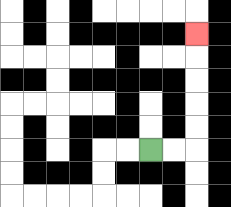{'start': '[6, 6]', 'end': '[8, 1]', 'path_directions': 'R,R,U,U,U,U,U', 'path_coordinates': '[[6, 6], [7, 6], [8, 6], [8, 5], [8, 4], [8, 3], [8, 2], [8, 1]]'}